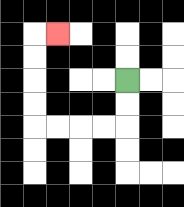{'start': '[5, 3]', 'end': '[2, 1]', 'path_directions': 'D,D,L,L,L,L,U,U,U,U,R', 'path_coordinates': '[[5, 3], [5, 4], [5, 5], [4, 5], [3, 5], [2, 5], [1, 5], [1, 4], [1, 3], [1, 2], [1, 1], [2, 1]]'}